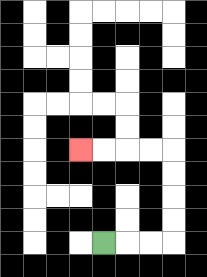{'start': '[4, 10]', 'end': '[3, 6]', 'path_directions': 'R,R,R,U,U,U,U,L,L,L,L', 'path_coordinates': '[[4, 10], [5, 10], [6, 10], [7, 10], [7, 9], [7, 8], [7, 7], [7, 6], [6, 6], [5, 6], [4, 6], [3, 6]]'}